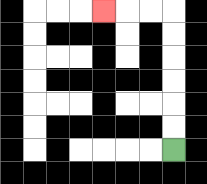{'start': '[7, 6]', 'end': '[4, 0]', 'path_directions': 'U,U,U,U,U,U,L,L,L', 'path_coordinates': '[[7, 6], [7, 5], [7, 4], [7, 3], [7, 2], [7, 1], [7, 0], [6, 0], [5, 0], [4, 0]]'}